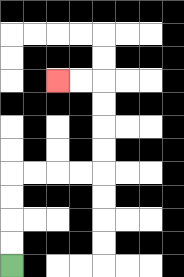{'start': '[0, 11]', 'end': '[2, 3]', 'path_directions': 'U,U,U,U,R,R,R,R,U,U,U,U,L,L', 'path_coordinates': '[[0, 11], [0, 10], [0, 9], [0, 8], [0, 7], [1, 7], [2, 7], [3, 7], [4, 7], [4, 6], [4, 5], [4, 4], [4, 3], [3, 3], [2, 3]]'}